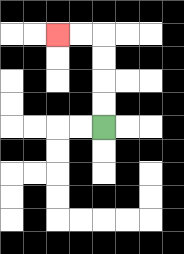{'start': '[4, 5]', 'end': '[2, 1]', 'path_directions': 'U,U,U,U,L,L', 'path_coordinates': '[[4, 5], [4, 4], [4, 3], [4, 2], [4, 1], [3, 1], [2, 1]]'}